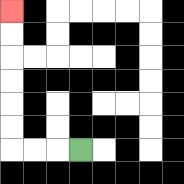{'start': '[3, 6]', 'end': '[0, 0]', 'path_directions': 'L,L,L,U,U,U,U,U,U', 'path_coordinates': '[[3, 6], [2, 6], [1, 6], [0, 6], [0, 5], [0, 4], [0, 3], [0, 2], [0, 1], [0, 0]]'}